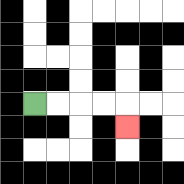{'start': '[1, 4]', 'end': '[5, 5]', 'path_directions': 'R,R,R,R,D', 'path_coordinates': '[[1, 4], [2, 4], [3, 4], [4, 4], [5, 4], [5, 5]]'}